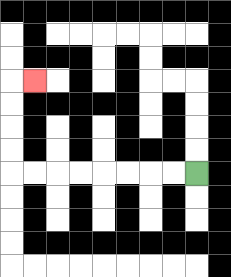{'start': '[8, 7]', 'end': '[1, 3]', 'path_directions': 'L,L,L,L,L,L,L,L,U,U,U,U,R', 'path_coordinates': '[[8, 7], [7, 7], [6, 7], [5, 7], [4, 7], [3, 7], [2, 7], [1, 7], [0, 7], [0, 6], [0, 5], [0, 4], [0, 3], [1, 3]]'}